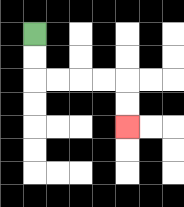{'start': '[1, 1]', 'end': '[5, 5]', 'path_directions': 'D,D,R,R,R,R,D,D', 'path_coordinates': '[[1, 1], [1, 2], [1, 3], [2, 3], [3, 3], [4, 3], [5, 3], [5, 4], [5, 5]]'}